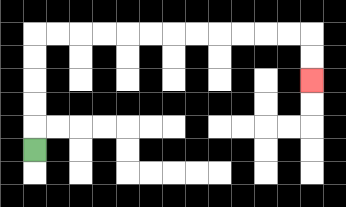{'start': '[1, 6]', 'end': '[13, 3]', 'path_directions': 'U,U,U,U,U,R,R,R,R,R,R,R,R,R,R,R,R,D,D', 'path_coordinates': '[[1, 6], [1, 5], [1, 4], [1, 3], [1, 2], [1, 1], [2, 1], [3, 1], [4, 1], [5, 1], [6, 1], [7, 1], [8, 1], [9, 1], [10, 1], [11, 1], [12, 1], [13, 1], [13, 2], [13, 3]]'}